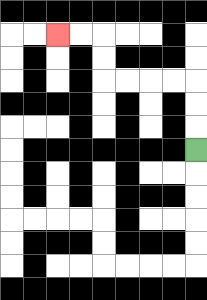{'start': '[8, 6]', 'end': '[2, 1]', 'path_directions': 'U,U,U,L,L,L,L,U,U,L,L', 'path_coordinates': '[[8, 6], [8, 5], [8, 4], [8, 3], [7, 3], [6, 3], [5, 3], [4, 3], [4, 2], [4, 1], [3, 1], [2, 1]]'}